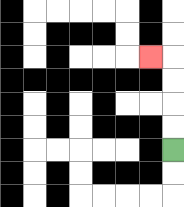{'start': '[7, 6]', 'end': '[6, 2]', 'path_directions': 'U,U,U,U,L', 'path_coordinates': '[[7, 6], [7, 5], [7, 4], [7, 3], [7, 2], [6, 2]]'}